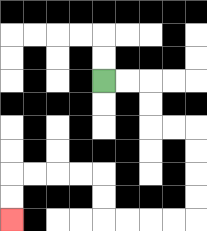{'start': '[4, 3]', 'end': '[0, 9]', 'path_directions': 'R,R,D,D,R,R,D,D,D,D,L,L,L,L,U,U,L,L,L,L,D,D', 'path_coordinates': '[[4, 3], [5, 3], [6, 3], [6, 4], [6, 5], [7, 5], [8, 5], [8, 6], [8, 7], [8, 8], [8, 9], [7, 9], [6, 9], [5, 9], [4, 9], [4, 8], [4, 7], [3, 7], [2, 7], [1, 7], [0, 7], [0, 8], [0, 9]]'}